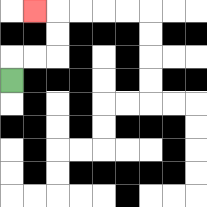{'start': '[0, 3]', 'end': '[1, 0]', 'path_directions': 'U,R,R,U,U,L', 'path_coordinates': '[[0, 3], [0, 2], [1, 2], [2, 2], [2, 1], [2, 0], [1, 0]]'}